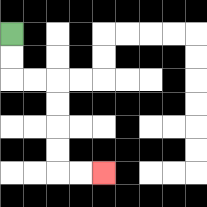{'start': '[0, 1]', 'end': '[4, 7]', 'path_directions': 'D,D,R,R,D,D,D,D,R,R', 'path_coordinates': '[[0, 1], [0, 2], [0, 3], [1, 3], [2, 3], [2, 4], [2, 5], [2, 6], [2, 7], [3, 7], [4, 7]]'}